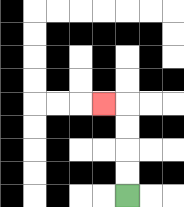{'start': '[5, 8]', 'end': '[4, 4]', 'path_directions': 'U,U,U,U,L', 'path_coordinates': '[[5, 8], [5, 7], [5, 6], [5, 5], [5, 4], [4, 4]]'}